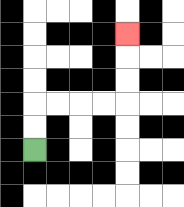{'start': '[1, 6]', 'end': '[5, 1]', 'path_directions': 'U,U,R,R,R,R,U,U,U', 'path_coordinates': '[[1, 6], [1, 5], [1, 4], [2, 4], [3, 4], [4, 4], [5, 4], [5, 3], [5, 2], [5, 1]]'}